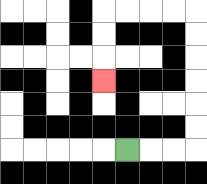{'start': '[5, 6]', 'end': '[4, 3]', 'path_directions': 'R,R,R,U,U,U,U,U,U,L,L,L,L,D,D,D', 'path_coordinates': '[[5, 6], [6, 6], [7, 6], [8, 6], [8, 5], [8, 4], [8, 3], [8, 2], [8, 1], [8, 0], [7, 0], [6, 0], [5, 0], [4, 0], [4, 1], [4, 2], [4, 3]]'}